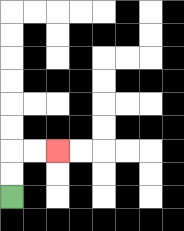{'start': '[0, 8]', 'end': '[2, 6]', 'path_directions': 'U,U,R,R', 'path_coordinates': '[[0, 8], [0, 7], [0, 6], [1, 6], [2, 6]]'}